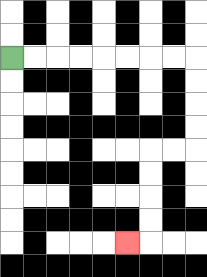{'start': '[0, 2]', 'end': '[5, 10]', 'path_directions': 'R,R,R,R,R,R,R,R,D,D,D,D,L,L,D,D,D,D,L', 'path_coordinates': '[[0, 2], [1, 2], [2, 2], [3, 2], [4, 2], [5, 2], [6, 2], [7, 2], [8, 2], [8, 3], [8, 4], [8, 5], [8, 6], [7, 6], [6, 6], [6, 7], [6, 8], [6, 9], [6, 10], [5, 10]]'}